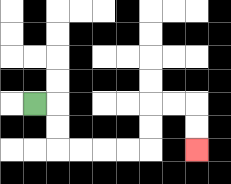{'start': '[1, 4]', 'end': '[8, 6]', 'path_directions': 'R,D,D,R,R,R,R,U,U,R,R,D,D', 'path_coordinates': '[[1, 4], [2, 4], [2, 5], [2, 6], [3, 6], [4, 6], [5, 6], [6, 6], [6, 5], [6, 4], [7, 4], [8, 4], [8, 5], [8, 6]]'}